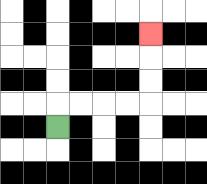{'start': '[2, 5]', 'end': '[6, 1]', 'path_directions': 'U,R,R,R,R,U,U,U', 'path_coordinates': '[[2, 5], [2, 4], [3, 4], [4, 4], [5, 4], [6, 4], [6, 3], [6, 2], [6, 1]]'}